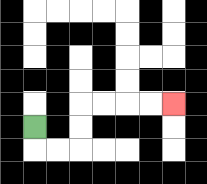{'start': '[1, 5]', 'end': '[7, 4]', 'path_directions': 'D,R,R,U,U,R,R,R,R', 'path_coordinates': '[[1, 5], [1, 6], [2, 6], [3, 6], [3, 5], [3, 4], [4, 4], [5, 4], [6, 4], [7, 4]]'}